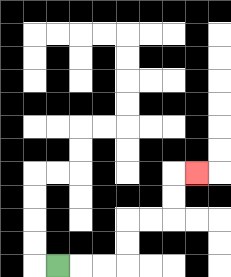{'start': '[2, 11]', 'end': '[8, 7]', 'path_directions': 'R,R,R,U,U,R,R,U,U,R', 'path_coordinates': '[[2, 11], [3, 11], [4, 11], [5, 11], [5, 10], [5, 9], [6, 9], [7, 9], [7, 8], [7, 7], [8, 7]]'}